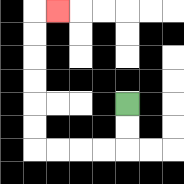{'start': '[5, 4]', 'end': '[2, 0]', 'path_directions': 'D,D,L,L,L,L,U,U,U,U,U,U,R', 'path_coordinates': '[[5, 4], [5, 5], [5, 6], [4, 6], [3, 6], [2, 6], [1, 6], [1, 5], [1, 4], [1, 3], [1, 2], [1, 1], [1, 0], [2, 0]]'}